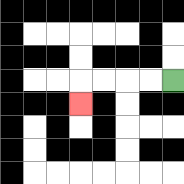{'start': '[7, 3]', 'end': '[3, 4]', 'path_directions': 'L,L,L,L,D', 'path_coordinates': '[[7, 3], [6, 3], [5, 3], [4, 3], [3, 3], [3, 4]]'}